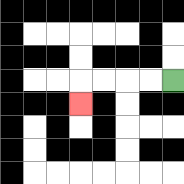{'start': '[7, 3]', 'end': '[3, 4]', 'path_directions': 'L,L,L,L,D', 'path_coordinates': '[[7, 3], [6, 3], [5, 3], [4, 3], [3, 3], [3, 4]]'}